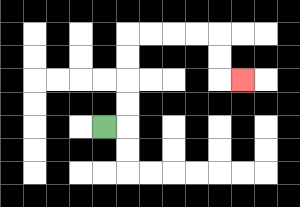{'start': '[4, 5]', 'end': '[10, 3]', 'path_directions': 'R,U,U,U,U,R,R,R,R,D,D,R', 'path_coordinates': '[[4, 5], [5, 5], [5, 4], [5, 3], [5, 2], [5, 1], [6, 1], [7, 1], [8, 1], [9, 1], [9, 2], [9, 3], [10, 3]]'}